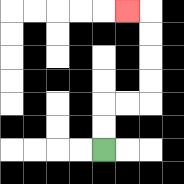{'start': '[4, 6]', 'end': '[5, 0]', 'path_directions': 'U,U,R,R,U,U,U,U,L', 'path_coordinates': '[[4, 6], [4, 5], [4, 4], [5, 4], [6, 4], [6, 3], [6, 2], [6, 1], [6, 0], [5, 0]]'}